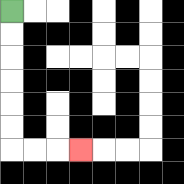{'start': '[0, 0]', 'end': '[3, 6]', 'path_directions': 'D,D,D,D,D,D,R,R,R', 'path_coordinates': '[[0, 0], [0, 1], [0, 2], [0, 3], [0, 4], [0, 5], [0, 6], [1, 6], [2, 6], [3, 6]]'}